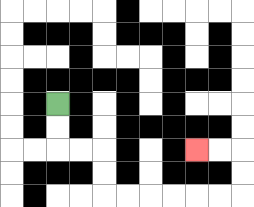{'start': '[2, 4]', 'end': '[8, 6]', 'path_directions': 'D,D,R,R,D,D,R,R,R,R,R,R,U,U,L,L', 'path_coordinates': '[[2, 4], [2, 5], [2, 6], [3, 6], [4, 6], [4, 7], [4, 8], [5, 8], [6, 8], [7, 8], [8, 8], [9, 8], [10, 8], [10, 7], [10, 6], [9, 6], [8, 6]]'}